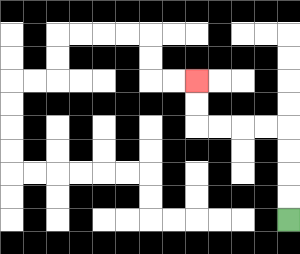{'start': '[12, 9]', 'end': '[8, 3]', 'path_directions': 'U,U,U,U,L,L,L,L,U,U', 'path_coordinates': '[[12, 9], [12, 8], [12, 7], [12, 6], [12, 5], [11, 5], [10, 5], [9, 5], [8, 5], [8, 4], [8, 3]]'}